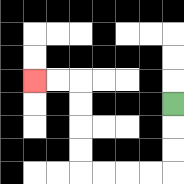{'start': '[7, 4]', 'end': '[1, 3]', 'path_directions': 'D,D,D,L,L,L,L,U,U,U,U,L,L', 'path_coordinates': '[[7, 4], [7, 5], [7, 6], [7, 7], [6, 7], [5, 7], [4, 7], [3, 7], [3, 6], [3, 5], [3, 4], [3, 3], [2, 3], [1, 3]]'}